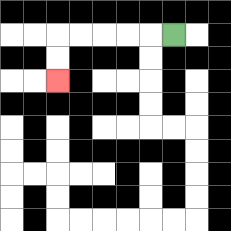{'start': '[7, 1]', 'end': '[2, 3]', 'path_directions': 'L,L,L,L,L,D,D', 'path_coordinates': '[[7, 1], [6, 1], [5, 1], [4, 1], [3, 1], [2, 1], [2, 2], [2, 3]]'}